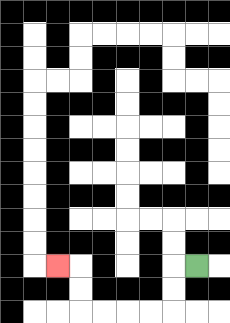{'start': '[8, 11]', 'end': '[2, 11]', 'path_directions': 'L,D,D,L,L,L,L,U,U,L', 'path_coordinates': '[[8, 11], [7, 11], [7, 12], [7, 13], [6, 13], [5, 13], [4, 13], [3, 13], [3, 12], [3, 11], [2, 11]]'}